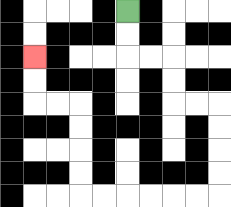{'start': '[5, 0]', 'end': '[1, 2]', 'path_directions': 'D,D,R,R,D,D,R,R,D,D,D,D,L,L,L,L,L,L,U,U,U,U,L,L,U,U', 'path_coordinates': '[[5, 0], [5, 1], [5, 2], [6, 2], [7, 2], [7, 3], [7, 4], [8, 4], [9, 4], [9, 5], [9, 6], [9, 7], [9, 8], [8, 8], [7, 8], [6, 8], [5, 8], [4, 8], [3, 8], [3, 7], [3, 6], [3, 5], [3, 4], [2, 4], [1, 4], [1, 3], [1, 2]]'}